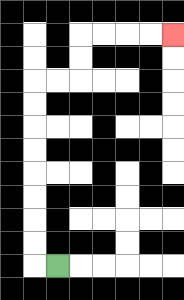{'start': '[2, 11]', 'end': '[7, 1]', 'path_directions': 'L,U,U,U,U,U,U,U,U,R,R,U,U,R,R,R,R', 'path_coordinates': '[[2, 11], [1, 11], [1, 10], [1, 9], [1, 8], [1, 7], [1, 6], [1, 5], [1, 4], [1, 3], [2, 3], [3, 3], [3, 2], [3, 1], [4, 1], [5, 1], [6, 1], [7, 1]]'}